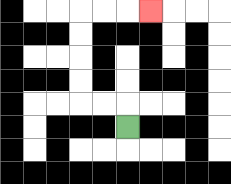{'start': '[5, 5]', 'end': '[6, 0]', 'path_directions': 'U,L,L,U,U,U,U,R,R,R', 'path_coordinates': '[[5, 5], [5, 4], [4, 4], [3, 4], [3, 3], [3, 2], [3, 1], [3, 0], [4, 0], [5, 0], [6, 0]]'}